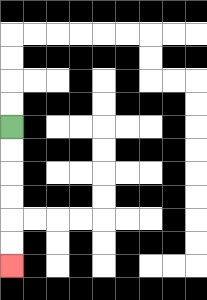{'start': '[0, 5]', 'end': '[0, 11]', 'path_directions': 'D,D,D,D,D,D', 'path_coordinates': '[[0, 5], [0, 6], [0, 7], [0, 8], [0, 9], [0, 10], [0, 11]]'}